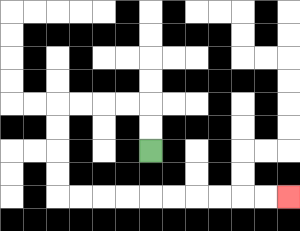{'start': '[6, 6]', 'end': '[12, 8]', 'path_directions': 'U,U,L,L,L,L,D,D,D,D,R,R,R,R,R,R,R,R,R,R', 'path_coordinates': '[[6, 6], [6, 5], [6, 4], [5, 4], [4, 4], [3, 4], [2, 4], [2, 5], [2, 6], [2, 7], [2, 8], [3, 8], [4, 8], [5, 8], [6, 8], [7, 8], [8, 8], [9, 8], [10, 8], [11, 8], [12, 8]]'}